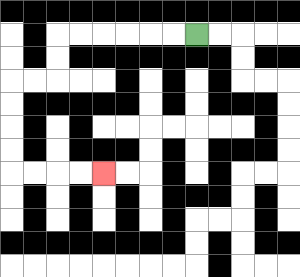{'start': '[8, 1]', 'end': '[4, 7]', 'path_directions': 'L,L,L,L,L,L,D,D,L,L,D,D,D,D,R,R,R,R', 'path_coordinates': '[[8, 1], [7, 1], [6, 1], [5, 1], [4, 1], [3, 1], [2, 1], [2, 2], [2, 3], [1, 3], [0, 3], [0, 4], [0, 5], [0, 6], [0, 7], [1, 7], [2, 7], [3, 7], [4, 7]]'}